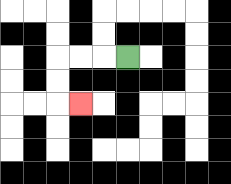{'start': '[5, 2]', 'end': '[3, 4]', 'path_directions': 'L,L,L,D,D,R', 'path_coordinates': '[[5, 2], [4, 2], [3, 2], [2, 2], [2, 3], [2, 4], [3, 4]]'}